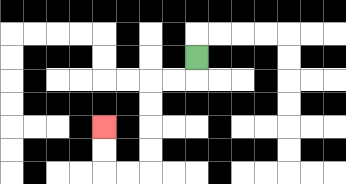{'start': '[8, 2]', 'end': '[4, 5]', 'path_directions': 'D,L,L,D,D,D,D,L,L,U,U', 'path_coordinates': '[[8, 2], [8, 3], [7, 3], [6, 3], [6, 4], [6, 5], [6, 6], [6, 7], [5, 7], [4, 7], [4, 6], [4, 5]]'}